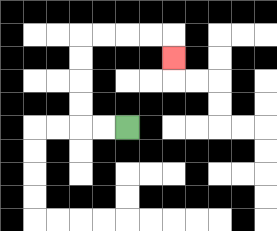{'start': '[5, 5]', 'end': '[7, 2]', 'path_directions': 'L,L,U,U,U,U,R,R,R,R,D', 'path_coordinates': '[[5, 5], [4, 5], [3, 5], [3, 4], [3, 3], [3, 2], [3, 1], [4, 1], [5, 1], [6, 1], [7, 1], [7, 2]]'}